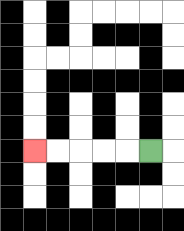{'start': '[6, 6]', 'end': '[1, 6]', 'path_directions': 'L,L,L,L,L', 'path_coordinates': '[[6, 6], [5, 6], [4, 6], [3, 6], [2, 6], [1, 6]]'}